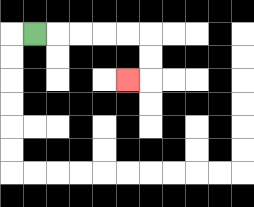{'start': '[1, 1]', 'end': '[5, 3]', 'path_directions': 'R,R,R,R,R,D,D,L', 'path_coordinates': '[[1, 1], [2, 1], [3, 1], [4, 1], [5, 1], [6, 1], [6, 2], [6, 3], [5, 3]]'}